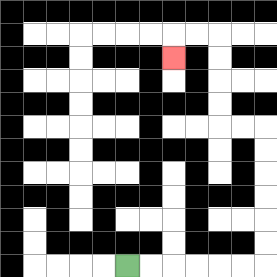{'start': '[5, 11]', 'end': '[7, 2]', 'path_directions': 'R,R,R,R,R,R,U,U,U,U,U,U,L,L,U,U,U,U,L,L,D', 'path_coordinates': '[[5, 11], [6, 11], [7, 11], [8, 11], [9, 11], [10, 11], [11, 11], [11, 10], [11, 9], [11, 8], [11, 7], [11, 6], [11, 5], [10, 5], [9, 5], [9, 4], [9, 3], [9, 2], [9, 1], [8, 1], [7, 1], [7, 2]]'}